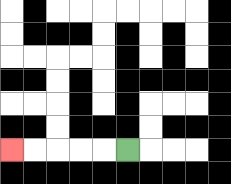{'start': '[5, 6]', 'end': '[0, 6]', 'path_directions': 'L,L,L,L,L', 'path_coordinates': '[[5, 6], [4, 6], [3, 6], [2, 6], [1, 6], [0, 6]]'}